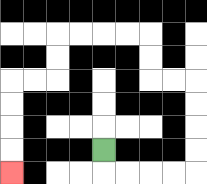{'start': '[4, 6]', 'end': '[0, 7]', 'path_directions': 'D,R,R,R,R,U,U,U,U,L,L,U,U,L,L,L,L,D,D,L,L,D,D,D,D', 'path_coordinates': '[[4, 6], [4, 7], [5, 7], [6, 7], [7, 7], [8, 7], [8, 6], [8, 5], [8, 4], [8, 3], [7, 3], [6, 3], [6, 2], [6, 1], [5, 1], [4, 1], [3, 1], [2, 1], [2, 2], [2, 3], [1, 3], [0, 3], [0, 4], [0, 5], [0, 6], [0, 7]]'}